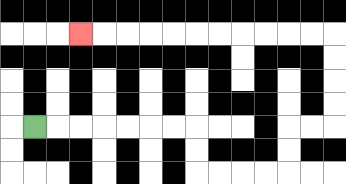{'start': '[1, 5]', 'end': '[3, 1]', 'path_directions': 'R,R,R,R,R,R,R,D,D,R,R,R,R,U,U,R,R,U,U,U,U,L,L,L,L,L,L,L,L,L,L,L', 'path_coordinates': '[[1, 5], [2, 5], [3, 5], [4, 5], [5, 5], [6, 5], [7, 5], [8, 5], [8, 6], [8, 7], [9, 7], [10, 7], [11, 7], [12, 7], [12, 6], [12, 5], [13, 5], [14, 5], [14, 4], [14, 3], [14, 2], [14, 1], [13, 1], [12, 1], [11, 1], [10, 1], [9, 1], [8, 1], [7, 1], [6, 1], [5, 1], [4, 1], [3, 1]]'}